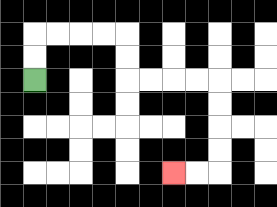{'start': '[1, 3]', 'end': '[7, 7]', 'path_directions': 'U,U,R,R,R,R,D,D,R,R,R,R,D,D,D,D,L,L', 'path_coordinates': '[[1, 3], [1, 2], [1, 1], [2, 1], [3, 1], [4, 1], [5, 1], [5, 2], [5, 3], [6, 3], [7, 3], [8, 3], [9, 3], [9, 4], [9, 5], [9, 6], [9, 7], [8, 7], [7, 7]]'}